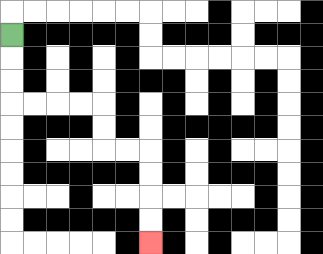{'start': '[0, 1]', 'end': '[6, 10]', 'path_directions': 'D,D,D,R,R,R,R,D,D,R,R,D,D,D,D', 'path_coordinates': '[[0, 1], [0, 2], [0, 3], [0, 4], [1, 4], [2, 4], [3, 4], [4, 4], [4, 5], [4, 6], [5, 6], [6, 6], [6, 7], [6, 8], [6, 9], [6, 10]]'}